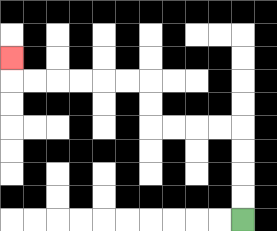{'start': '[10, 9]', 'end': '[0, 2]', 'path_directions': 'U,U,U,U,L,L,L,L,U,U,L,L,L,L,L,L,U', 'path_coordinates': '[[10, 9], [10, 8], [10, 7], [10, 6], [10, 5], [9, 5], [8, 5], [7, 5], [6, 5], [6, 4], [6, 3], [5, 3], [4, 3], [3, 3], [2, 3], [1, 3], [0, 3], [0, 2]]'}